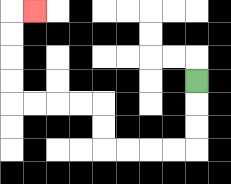{'start': '[8, 3]', 'end': '[1, 0]', 'path_directions': 'D,D,D,L,L,L,L,U,U,L,L,L,L,U,U,U,U,R', 'path_coordinates': '[[8, 3], [8, 4], [8, 5], [8, 6], [7, 6], [6, 6], [5, 6], [4, 6], [4, 5], [4, 4], [3, 4], [2, 4], [1, 4], [0, 4], [0, 3], [0, 2], [0, 1], [0, 0], [1, 0]]'}